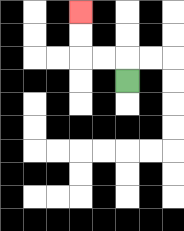{'start': '[5, 3]', 'end': '[3, 0]', 'path_directions': 'U,L,L,U,U', 'path_coordinates': '[[5, 3], [5, 2], [4, 2], [3, 2], [3, 1], [3, 0]]'}